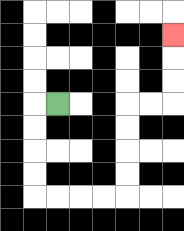{'start': '[2, 4]', 'end': '[7, 1]', 'path_directions': 'L,D,D,D,D,R,R,R,R,U,U,U,U,R,R,U,U,U', 'path_coordinates': '[[2, 4], [1, 4], [1, 5], [1, 6], [1, 7], [1, 8], [2, 8], [3, 8], [4, 8], [5, 8], [5, 7], [5, 6], [5, 5], [5, 4], [6, 4], [7, 4], [7, 3], [7, 2], [7, 1]]'}